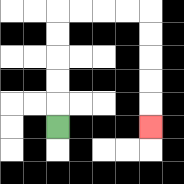{'start': '[2, 5]', 'end': '[6, 5]', 'path_directions': 'U,U,U,U,U,R,R,R,R,D,D,D,D,D', 'path_coordinates': '[[2, 5], [2, 4], [2, 3], [2, 2], [2, 1], [2, 0], [3, 0], [4, 0], [5, 0], [6, 0], [6, 1], [6, 2], [6, 3], [6, 4], [6, 5]]'}